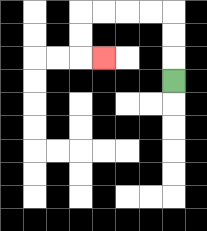{'start': '[7, 3]', 'end': '[4, 2]', 'path_directions': 'U,U,U,L,L,L,L,D,D,R', 'path_coordinates': '[[7, 3], [7, 2], [7, 1], [7, 0], [6, 0], [5, 0], [4, 0], [3, 0], [3, 1], [3, 2], [4, 2]]'}